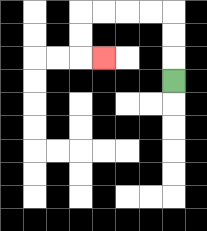{'start': '[7, 3]', 'end': '[4, 2]', 'path_directions': 'U,U,U,L,L,L,L,D,D,R', 'path_coordinates': '[[7, 3], [7, 2], [7, 1], [7, 0], [6, 0], [5, 0], [4, 0], [3, 0], [3, 1], [3, 2], [4, 2]]'}